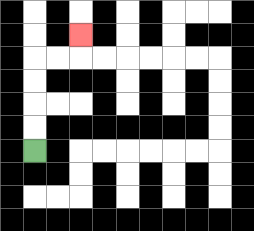{'start': '[1, 6]', 'end': '[3, 1]', 'path_directions': 'U,U,U,U,R,R,U', 'path_coordinates': '[[1, 6], [1, 5], [1, 4], [1, 3], [1, 2], [2, 2], [3, 2], [3, 1]]'}